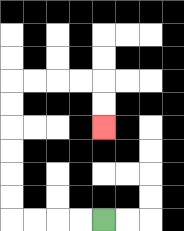{'start': '[4, 9]', 'end': '[4, 5]', 'path_directions': 'L,L,L,L,U,U,U,U,U,U,R,R,R,R,D,D', 'path_coordinates': '[[4, 9], [3, 9], [2, 9], [1, 9], [0, 9], [0, 8], [0, 7], [0, 6], [0, 5], [0, 4], [0, 3], [1, 3], [2, 3], [3, 3], [4, 3], [4, 4], [4, 5]]'}